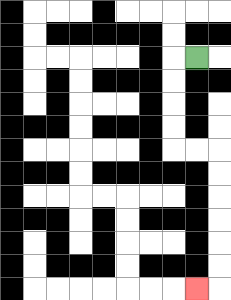{'start': '[8, 2]', 'end': '[8, 12]', 'path_directions': 'L,D,D,D,D,R,R,D,D,D,D,D,D,L', 'path_coordinates': '[[8, 2], [7, 2], [7, 3], [7, 4], [7, 5], [7, 6], [8, 6], [9, 6], [9, 7], [9, 8], [9, 9], [9, 10], [9, 11], [9, 12], [8, 12]]'}